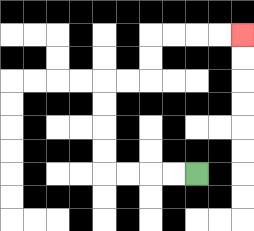{'start': '[8, 7]', 'end': '[10, 1]', 'path_directions': 'L,L,L,L,U,U,U,U,R,R,U,U,R,R,R,R', 'path_coordinates': '[[8, 7], [7, 7], [6, 7], [5, 7], [4, 7], [4, 6], [4, 5], [4, 4], [4, 3], [5, 3], [6, 3], [6, 2], [6, 1], [7, 1], [8, 1], [9, 1], [10, 1]]'}